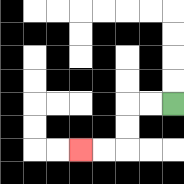{'start': '[7, 4]', 'end': '[3, 6]', 'path_directions': 'L,L,D,D,L,L', 'path_coordinates': '[[7, 4], [6, 4], [5, 4], [5, 5], [5, 6], [4, 6], [3, 6]]'}